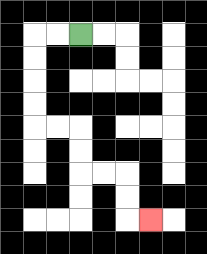{'start': '[3, 1]', 'end': '[6, 9]', 'path_directions': 'L,L,D,D,D,D,R,R,D,D,R,R,D,D,R', 'path_coordinates': '[[3, 1], [2, 1], [1, 1], [1, 2], [1, 3], [1, 4], [1, 5], [2, 5], [3, 5], [3, 6], [3, 7], [4, 7], [5, 7], [5, 8], [5, 9], [6, 9]]'}